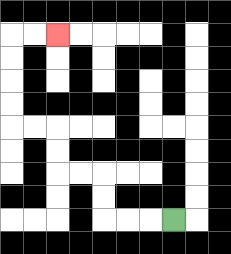{'start': '[7, 9]', 'end': '[2, 1]', 'path_directions': 'L,L,L,U,U,L,L,U,U,L,L,U,U,U,U,R,R', 'path_coordinates': '[[7, 9], [6, 9], [5, 9], [4, 9], [4, 8], [4, 7], [3, 7], [2, 7], [2, 6], [2, 5], [1, 5], [0, 5], [0, 4], [0, 3], [0, 2], [0, 1], [1, 1], [2, 1]]'}